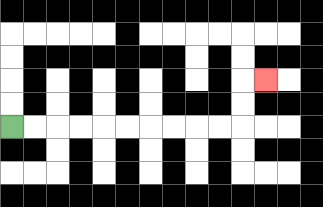{'start': '[0, 5]', 'end': '[11, 3]', 'path_directions': 'R,R,R,R,R,R,R,R,R,R,U,U,R', 'path_coordinates': '[[0, 5], [1, 5], [2, 5], [3, 5], [4, 5], [5, 5], [6, 5], [7, 5], [8, 5], [9, 5], [10, 5], [10, 4], [10, 3], [11, 3]]'}